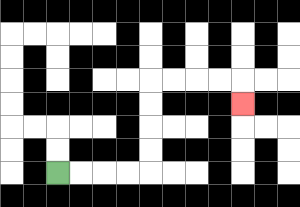{'start': '[2, 7]', 'end': '[10, 4]', 'path_directions': 'R,R,R,R,U,U,U,U,R,R,R,R,D', 'path_coordinates': '[[2, 7], [3, 7], [4, 7], [5, 7], [6, 7], [6, 6], [6, 5], [6, 4], [6, 3], [7, 3], [8, 3], [9, 3], [10, 3], [10, 4]]'}